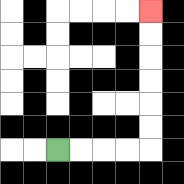{'start': '[2, 6]', 'end': '[6, 0]', 'path_directions': 'R,R,R,R,U,U,U,U,U,U', 'path_coordinates': '[[2, 6], [3, 6], [4, 6], [5, 6], [6, 6], [6, 5], [6, 4], [6, 3], [6, 2], [6, 1], [6, 0]]'}